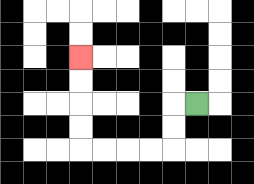{'start': '[8, 4]', 'end': '[3, 2]', 'path_directions': 'L,D,D,L,L,L,L,U,U,U,U', 'path_coordinates': '[[8, 4], [7, 4], [7, 5], [7, 6], [6, 6], [5, 6], [4, 6], [3, 6], [3, 5], [3, 4], [3, 3], [3, 2]]'}